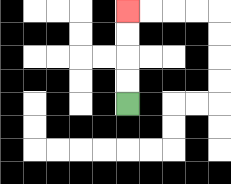{'start': '[5, 4]', 'end': '[5, 0]', 'path_directions': 'U,U,U,U', 'path_coordinates': '[[5, 4], [5, 3], [5, 2], [5, 1], [5, 0]]'}